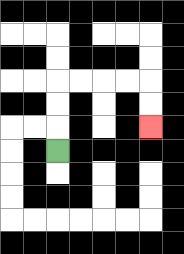{'start': '[2, 6]', 'end': '[6, 5]', 'path_directions': 'U,U,U,R,R,R,R,D,D', 'path_coordinates': '[[2, 6], [2, 5], [2, 4], [2, 3], [3, 3], [4, 3], [5, 3], [6, 3], [6, 4], [6, 5]]'}